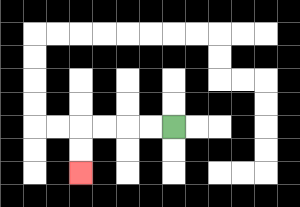{'start': '[7, 5]', 'end': '[3, 7]', 'path_directions': 'L,L,L,L,D,D', 'path_coordinates': '[[7, 5], [6, 5], [5, 5], [4, 5], [3, 5], [3, 6], [3, 7]]'}